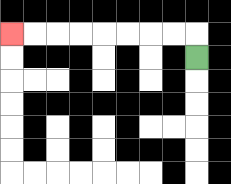{'start': '[8, 2]', 'end': '[0, 1]', 'path_directions': 'U,L,L,L,L,L,L,L,L', 'path_coordinates': '[[8, 2], [8, 1], [7, 1], [6, 1], [5, 1], [4, 1], [3, 1], [2, 1], [1, 1], [0, 1]]'}